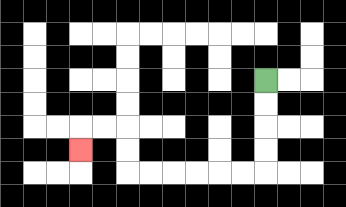{'start': '[11, 3]', 'end': '[3, 6]', 'path_directions': 'D,D,D,D,L,L,L,L,L,L,U,U,L,L,D', 'path_coordinates': '[[11, 3], [11, 4], [11, 5], [11, 6], [11, 7], [10, 7], [9, 7], [8, 7], [7, 7], [6, 7], [5, 7], [5, 6], [5, 5], [4, 5], [3, 5], [3, 6]]'}